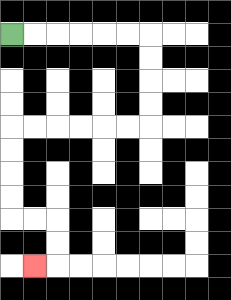{'start': '[0, 1]', 'end': '[1, 11]', 'path_directions': 'R,R,R,R,R,R,D,D,D,D,L,L,L,L,L,L,D,D,D,D,R,R,D,D,L', 'path_coordinates': '[[0, 1], [1, 1], [2, 1], [3, 1], [4, 1], [5, 1], [6, 1], [6, 2], [6, 3], [6, 4], [6, 5], [5, 5], [4, 5], [3, 5], [2, 5], [1, 5], [0, 5], [0, 6], [0, 7], [0, 8], [0, 9], [1, 9], [2, 9], [2, 10], [2, 11], [1, 11]]'}